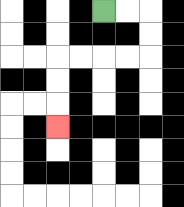{'start': '[4, 0]', 'end': '[2, 5]', 'path_directions': 'R,R,D,D,L,L,L,L,D,D,D', 'path_coordinates': '[[4, 0], [5, 0], [6, 0], [6, 1], [6, 2], [5, 2], [4, 2], [3, 2], [2, 2], [2, 3], [2, 4], [2, 5]]'}